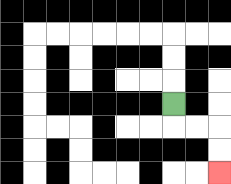{'start': '[7, 4]', 'end': '[9, 7]', 'path_directions': 'D,R,R,D,D', 'path_coordinates': '[[7, 4], [7, 5], [8, 5], [9, 5], [9, 6], [9, 7]]'}